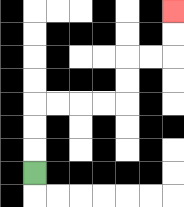{'start': '[1, 7]', 'end': '[7, 0]', 'path_directions': 'U,U,U,R,R,R,R,U,U,R,R,U,U', 'path_coordinates': '[[1, 7], [1, 6], [1, 5], [1, 4], [2, 4], [3, 4], [4, 4], [5, 4], [5, 3], [5, 2], [6, 2], [7, 2], [7, 1], [7, 0]]'}